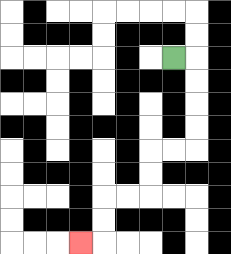{'start': '[7, 2]', 'end': '[3, 10]', 'path_directions': 'R,D,D,D,D,L,L,D,D,L,L,D,D,L', 'path_coordinates': '[[7, 2], [8, 2], [8, 3], [8, 4], [8, 5], [8, 6], [7, 6], [6, 6], [6, 7], [6, 8], [5, 8], [4, 8], [4, 9], [4, 10], [3, 10]]'}